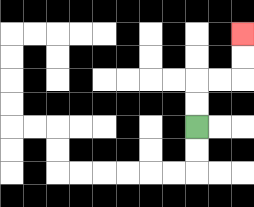{'start': '[8, 5]', 'end': '[10, 1]', 'path_directions': 'U,U,R,R,U,U', 'path_coordinates': '[[8, 5], [8, 4], [8, 3], [9, 3], [10, 3], [10, 2], [10, 1]]'}